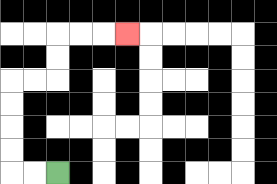{'start': '[2, 7]', 'end': '[5, 1]', 'path_directions': 'L,L,U,U,U,U,R,R,U,U,R,R,R', 'path_coordinates': '[[2, 7], [1, 7], [0, 7], [0, 6], [0, 5], [0, 4], [0, 3], [1, 3], [2, 3], [2, 2], [2, 1], [3, 1], [4, 1], [5, 1]]'}